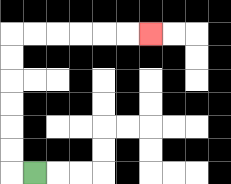{'start': '[1, 7]', 'end': '[6, 1]', 'path_directions': 'L,U,U,U,U,U,U,R,R,R,R,R,R', 'path_coordinates': '[[1, 7], [0, 7], [0, 6], [0, 5], [0, 4], [0, 3], [0, 2], [0, 1], [1, 1], [2, 1], [3, 1], [4, 1], [5, 1], [6, 1]]'}